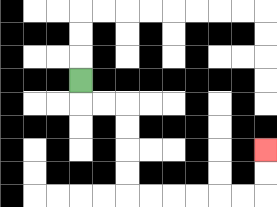{'start': '[3, 3]', 'end': '[11, 6]', 'path_directions': 'D,R,R,D,D,D,D,R,R,R,R,R,R,U,U', 'path_coordinates': '[[3, 3], [3, 4], [4, 4], [5, 4], [5, 5], [5, 6], [5, 7], [5, 8], [6, 8], [7, 8], [8, 8], [9, 8], [10, 8], [11, 8], [11, 7], [11, 6]]'}